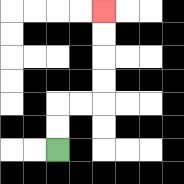{'start': '[2, 6]', 'end': '[4, 0]', 'path_directions': 'U,U,R,R,U,U,U,U', 'path_coordinates': '[[2, 6], [2, 5], [2, 4], [3, 4], [4, 4], [4, 3], [4, 2], [4, 1], [4, 0]]'}